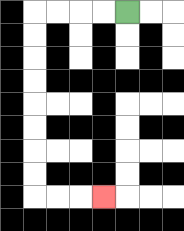{'start': '[5, 0]', 'end': '[4, 8]', 'path_directions': 'L,L,L,L,D,D,D,D,D,D,D,D,R,R,R', 'path_coordinates': '[[5, 0], [4, 0], [3, 0], [2, 0], [1, 0], [1, 1], [1, 2], [1, 3], [1, 4], [1, 5], [1, 6], [1, 7], [1, 8], [2, 8], [3, 8], [4, 8]]'}